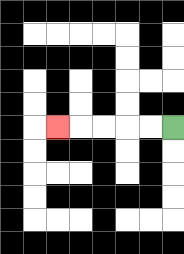{'start': '[7, 5]', 'end': '[2, 5]', 'path_directions': 'L,L,L,L,L', 'path_coordinates': '[[7, 5], [6, 5], [5, 5], [4, 5], [3, 5], [2, 5]]'}